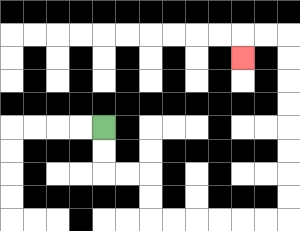{'start': '[4, 5]', 'end': '[10, 2]', 'path_directions': 'D,D,R,R,D,D,R,R,R,R,R,R,U,U,U,U,U,U,U,U,L,L,D', 'path_coordinates': '[[4, 5], [4, 6], [4, 7], [5, 7], [6, 7], [6, 8], [6, 9], [7, 9], [8, 9], [9, 9], [10, 9], [11, 9], [12, 9], [12, 8], [12, 7], [12, 6], [12, 5], [12, 4], [12, 3], [12, 2], [12, 1], [11, 1], [10, 1], [10, 2]]'}